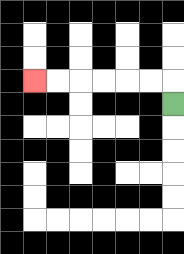{'start': '[7, 4]', 'end': '[1, 3]', 'path_directions': 'U,L,L,L,L,L,L', 'path_coordinates': '[[7, 4], [7, 3], [6, 3], [5, 3], [4, 3], [3, 3], [2, 3], [1, 3]]'}